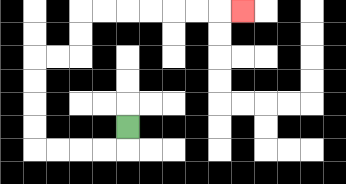{'start': '[5, 5]', 'end': '[10, 0]', 'path_directions': 'D,L,L,L,L,U,U,U,U,R,R,U,U,R,R,R,R,R,R,R', 'path_coordinates': '[[5, 5], [5, 6], [4, 6], [3, 6], [2, 6], [1, 6], [1, 5], [1, 4], [1, 3], [1, 2], [2, 2], [3, 2], [3, 1], [3, 0], [4, 0], [5, 0], [6, 0], [7, 0], [8, 0], [9, 0], [10, 0]]'}